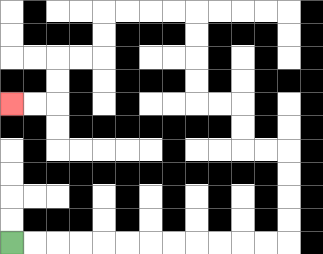{'start': '[0, 10]', 'end': '[0, 4]', 'path_directions': 'R,R,R,R,R,R,R,R,R,R,R,R,U,U,U,U,L,L,U,U,L,L,U,U,U,U,L,L,L,L,D,D,L,L,D,D,L,L', 'path_coordinates': '[[0, 10], [1, 10], [2, 10], [3, 10], [4, 10], [5, 10], [6, 10], [7, 10], [8, 10], [9, 10], [10, 10], [11, 10], [12, 10], [12, 9], [12, 8], [12, 7], [12, 6], [11, 6], [10, 6], [10, 5], [10, 4], [9, 4], [8, 4], [8, 3], [8, 2], [8, 1], [8, 0], [7, 0], [6, 0], [5, 0], [4, 0], [4, 1], [4, 2], [3, 2], [2, 2], [2, 3], [2, 4], [1, 4], [0, 4]]'}